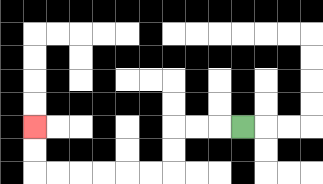{'start': '[10, 5]', 'end': '[1, 5]', 'path_directions': 'L,L,L,D,D,L,L,L,L,L,L,U,U', 'path_coordinates': '[[10, 5], [9, 5], [8, 5], [7, 5], [7, 6], [7, 7], [6, 7], [5, 7], [4, 7], [3, 7], [2, 7], [1, 7], [1, 6], [1, 5]]'}